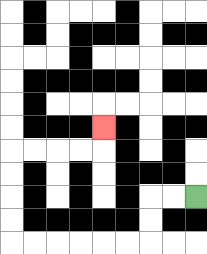{'start': '[8, 8]', 'end': '[4, 5]', 'path_directions': 'L,L,D,D,L,L,L,L,L,L,U,U,U,U,R,R,R,R,U', 'path_coordinates': '[[8, 8], [7, 8], [6, 8], [6, 9], [6, 10], [5, 10], [4, 10], [3, 10], [2, 10], [1, 10], [0, 10], [0, 9], [0, 8], [0, 7], [0, 6], [1, 6], [2, 6], [3, 6], [4, 6], [4, 5]]'}